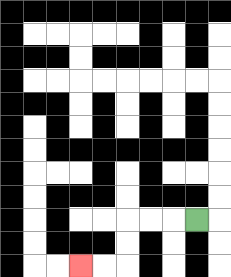{'start': '[8, 9]', 'end': '[3, 11]', 'path_directions': 'L,L,L,D,D,L,L', 'path_coordinates': '[[8, 9], [7, 9], [6, 9], [5, 9], [5, 10], [5, 11], [4, 11], [3, 11]]'}